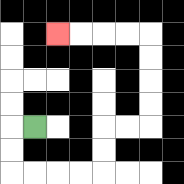{'start': '[1, 5]', 'end': '[2, 1]', 'path_directions': 'L,D,D,R,R,R,R,U,U,R,R,U,U,U,U,L,L,L,L', 'path_coordinates': '[[1, 5], [0, 5], [0, 6], [0, 7], [1, 7], [2, 7], [3, 7], [4, 7], [4, 6], [4, 5], [5, 5], [6, 5], [6, 4], [6, 3], [6, 2], [6, 1], [5, 1], [4, 1], [3, 1], [2, 1]]'}